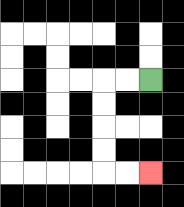{'start': '[6, 3]', 'end': '[6, 7]', 'path_directions': 'L,L,D,D,D,D,R,R', 'path_coordinates': '[[6, 3], [5, 3], [4, 3], [4, 4], [4, 5], [4, 6], [4, 7], [5, 7], [6, 7]]'}